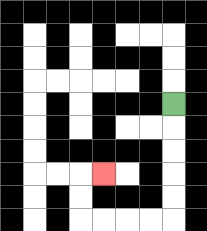{'start': '[7, 4]', 'end': '[4, 7]', 'path_directions': 'D,D,D,D,D,L,L,L,L,U,U,R', 'path_coordinates': '[[7, 4], [7, 5], [7, 6], [7, 7], [7, 8], [7, 9], [6, 9], [5, 9], [4, 9], [3, 9], [3, 8], [3, 7], [4, 7]]'}